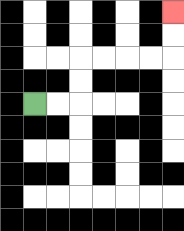{'start': '[1, 4]', 'end': '[7, 0]', 'path_directions': 'R,R,U,U,R,R,R,R,U,U', 'path_coordinates': '[[1, 4], [2, 4], [3, 4], [3, 3], [3, 2], [4, 2], [5, 2], [6, 2], [7, 2], [7, 1], [7, 0]]'}